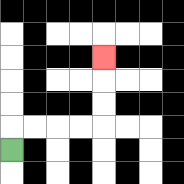{'start': '[0, 6]', 'end': '[4, 2]', 'path_directions': 'U,R,R,R,R,U,U,U', 'path_coordinates': '[[0, 6], [0, 5], [1, 5], [2, 5], [3, 5], [4, 5], [4, 4], [4, 3], [4, 2]]'}